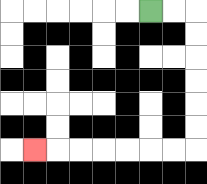{'start': '[6, 0]', 'end': '[1, 6]', 'path_directions': 'R,R,D,D,D,D,D,D,L,L,L,L,L,L,L', 'path_coordinates': '[[6, 0], [7, 0], [8, 0], [8, 1], [8, 2], [8, 3], [8, 4], [8, 5], [8, 6], [7, 6], [6, 6], [5, 6], [4, 6], [3, 6], [2, 6], [1, 6]]'}